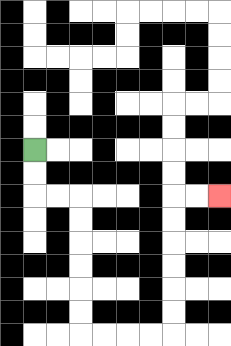{'start': '[1, 6]', 'end': '[9, 8]', 'path_directions': 'D,D,R,R,D,D,D,D,D,D,R,R,R,R,U,U,U,U,U,U,R,R', 'path_coordinates': '[[1, 6], [1, 7], [1, 8], [2, 8], [3, 8], [3, 9], [3, 10], [3, 11], [3, 12], [3, 13], [3, 14], [4, 14], [5, 14], [6, 14], [7, 14], [7, 13], [7, 12], [7, 11], [7, 10], [7, 9], [7, 8], [8, 8], [9, 8]]'}